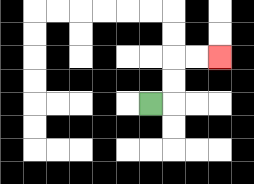{'start': '[6, 4]', 'end': '[9, 2]', 'path_directions': 'R,U,U,R,R', 'path_coordinates': '[[6, 4], [7, 4], [7, 3], [7, 2], [8, 2], [9, 2]]'}